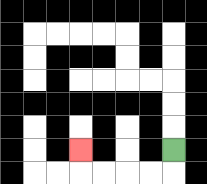{'start': '[7, 6]', 'end': '[3, 6]', 'path_directions': 'D,L,L,L,L,U', 'path_coordinates': '[[7, 6], [7, 7], [6, 7], [5, 7], [4, 7], [3, 7], [3, 6]]'}